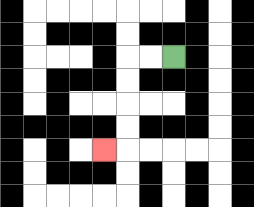{'start': '[7, 2]', 'end': '[4, 6]', 'path_directions': 'L,L,D,D,D,D,L', 'path_coordinates': '[[7, 2], [6, 2], [5, 2], [5, 3], [5, 4], [5, 5], [5, 6], [4, 6]]'}